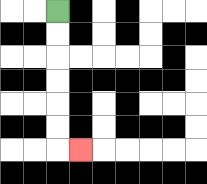{'start': '[2, 0]', 'end': '[3, 6]', 'path_directions': 'D,D,D,D,D,D,R', 'path_coordinates': '[[2, 0], [2, 1], [2, 2], [2, 3], [2, 4], [2, 5], [2, 6], [3, 6]]'}